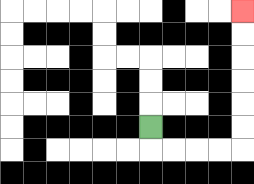{'start': '[6, 5]', 'end': '[10, 0]', 'path_directions': 'D,R,R,R,R,U,U,U,U,U,U', 'path_coordinates': '[[6, 5], [6, 6], [7, 6], [8, 6], [9, 6], [10, 6], [10, 5], [10, 4], [10, 3], [10, 2], [10, 1], [10, 0]]'}